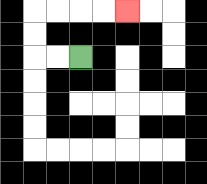{'start': '[3, 2]', 'end': '[5, 0]', 'path_directions': 'L,L,U,U,R,R,R,R', 'path_coordinates': '[[3, 2], [2, 2], [1, 2], [1, 1], [1, 0], [2, 0], [3, 0], [4, 0], [5, 0]]'}